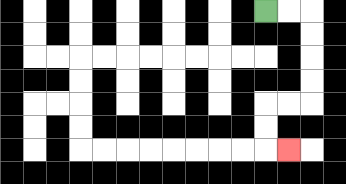{'start': '[11, 0]', 'end': '[12, 6]', 'path_directions': 'R,R,D,D,D,D,L,L,D,D,R', 'path_coordinates': '[[11, 0], [12, 0], [13, 0], [13, 1], [13, 2], [13, 3], [13, 4], [12, 4], [11, 4], [11, 5], [11, 6], [12, 6]]'}